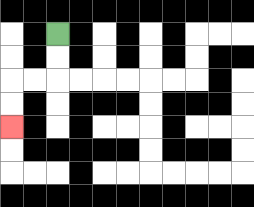{'start': '[2, 1]', 'end': '[0, 5]', 'path_directions': 'D,D,L,L,D,D', 'path_coordinates': '[[2, 1], [2, 2], [2, 3], [1, 3], [0, 3], [0, 4], [0, 5]]'}